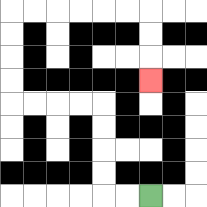{'start': '[6, 8]', 'end': '[6, 3]', 'path_directions': 'L,L,U,U,U,U,L,L,L,L,U,U,U,U,R,R,R,R,R,R,D,D,D', 'path_coordinates': '[[6, 8], [5, 8], [4, 8], [4, 7], [4, 6], [4, 5], [4, 4], [3, 4], [2, 4], [1, 4], [0, 4], [0, 3], [0, 2], [0, 1], [0, 0], [1, 0], [2, 0], [3, 0], [4, 0], [5, 0], [6, 0], [6, 1], [6, 2], [6, 3]]'}